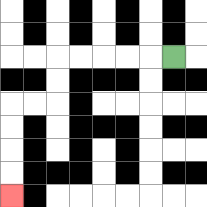{'start': '[7, 2]', 'end': '[0, 8]', 'path_directions': 'L,L,L,L,L,D,D,L,L,D,D,D,D', 'path_coordinates': '[[7, 2], [6, 2], [5, 2], [4, 2], [3, 2], [2, 2], [2, 3], [2, 4], [1, 4], [0, 4], [0, 5], [0, 6], [0, 7], [0, 8]]'}